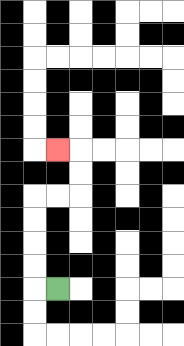{'start': '[2, 12]', 'end': '[2, 6]', 'path_directions': 'L,U,U,U,U,R,R,U,U,L', 'path_coordinates': '[[2, 12], [1, 12], [1, 11], [1, 10], [1, 9], [1, 8], [2, 8], [3, 8], [3, 7], [3, 6], [2, 6]]'}